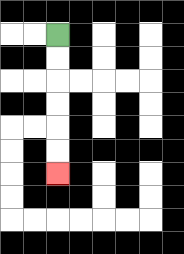{'start': '[2, 1]', 'end': '[2, 7]', 'path_directions': 'D,D,D,D,D,D', 'path_coordinates': '[[2, 1], [2, 2], [2, 3], [2, 4], [2, 5], [2, 6], [2, 7]]'}